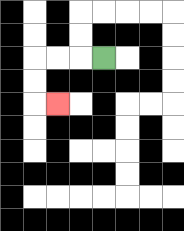{'start': '[4, 2]', 'end': '[2, 4]', 'path_directions': 'L,L,L,D,D,R', 'path_coordinates': '[[4, 2], [3, 2], [2, 2], [1, 2], [1, 3], [1, 4], [2, 4]]'}